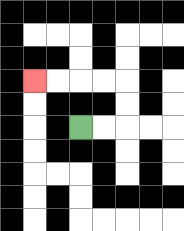{'start': '[3, 5]', 'end': '[1, 3]', 'path_directions': 'R,R,U,U,L,L,L,L', 'path_coordinates': '[[3, 5], [4, 5], [5, 5], [5, 4], [5, 3], [4, 3], [3, 3], [2, 3], [1, 3]]'}